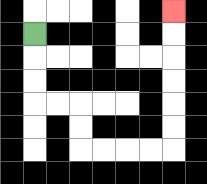{'start': '[1, 1]', 'end': '[7, 0]', 'path_directions': 'D,D,D,R,R,D,D,R,R,R,R,U,U,U,U,U,U', 'path_coordinates': '[[1, 1], [1, 2], [1, 3], [1, 4], [2, 4], [3, 4], [3, 5], [3, 6], [4, 6], [5, 6], [6, 6], [7, 6], [7, 5], [7, 4], [7, 3], [7, 2], [7, 1], [7, 0]]'}